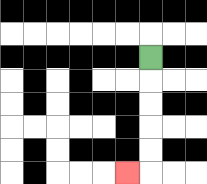{'start': '[6, 2]', 'end': '[5, 7]', 'path_directions': 'D,D,D,D,D,L', 'path_coordinates': '[[6, 2], [6, 3], [6, 4], [6, 5], [6, 6], [6, 7], [5, 7]]'}